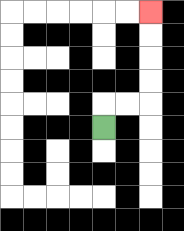{'start': '[4, 5]', 'end': '[6, 0]', 'path_directions': 'U,R,R,U,U,U,U', 'path_coordinates': '[[4, 5], [4, 4], [5, 4], [6, 4], [6, 3], [6, 2], [6, 1], [6, 0]]'}